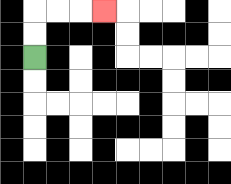{'start': '[1, 2]', 'end': '[4, 0]', 'path_directions': 'U,U,R,R,R', 'path_coordinates': '[[1, 2], [1, 1], [1, 0], [2, 0], [3, 0], [4, 0]]'}